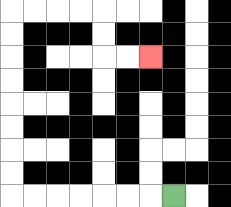{'start': '[7, 8]', 'end': '[6, 2]', 'path_directions': 'L,L,L,L,L,L,L,U,U,U,U,U,U,U,U,R,R,R,R,D,D,R,R', 'path_coordinates': '[[7, 8], [6, 8], [5, 8], [4, 8], [3, 8], [2, 8], [1, 8], [0, 8], [0, 7], [0, 6], [0, 5], [0, 4], [0, 3], [0, 2], [0, 1], [0, 0], [1, 0], [2, 0], [3, 0], [4, 0], [4, 1], [4, 2], [5, 2], [6, 2]]'}